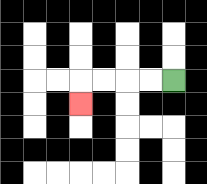{'start': '[7, 3]', 'end': '[3, 4]', 'path_directions': 'L,L,L,L,D', 'path_coordinates': '[[7, 3], [6, 3], [5, 3], [4, 3], [3, 3], [3, 4]]'}